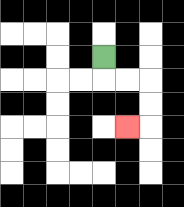{'start': '[4, 2]', 'end': '[5, 5]', 'path_directions': 'D,R,R,D,D,L', 'path_coordinates': '[[4, 2], [4, 3], [5, 3], [6, 3], [6, 4], [6, 5], [5, 5]]'}